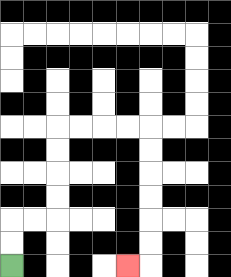{'start': '[0, 11]', 'end': '[5, 11]', 'path_directions': 'U,U,R,R,U,U,U,U,R,R,R,R,D,D,D,D,D,D,L', 'path_coordinates': '[[0, 11], [0, 10], [0, 9], [1, 9], [2, 9], [2, 8], [2, 7], [2, 6], [2, 5], [3, 5], [4, 5], [5, 5], [6, 5], [6, 6], [6, 7], [6, 8], [6, 9], [6, 10], [6, 11], [5, 11]]'}